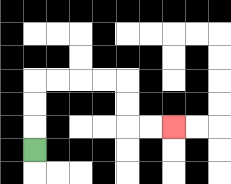{'start': '[1, 6]', 'end': '[7, 5]', 'path_directions': 'U,U,U,R,R,R,R,D,D,R,R', 'path_coordinates': '[[1, 6], [1, 5], [1, 4], [1, 3], [2, 3], [3, 3], [4, 3], [5, 3], [5, 4], [5, 5], [6, 5], [7, 5]]'}